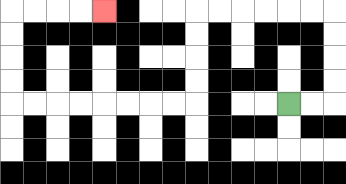{'start': '[12, 4]', 'end': '[4, 0]', 'path_directions': 'R,R,U,U,U,U,L,L,L,L,L,L,D,D,D,D,L,L,L,L,L,L,L,L,U,U,U,U,R,R,R,R', 'path_coordinates': '[[12, 4], [13, 4], [14, 4], [14, 3], [14, 2], [14, 1], [14, 0], [13, 0], [12, 0], [11, 0], [10, 0], [9, 0], [8, 0], [8, 1], [8, 2], [8, 3], [8, 4], [7, 4], [6, 4], [5, 4], [4, 4], [3, 4], [2, 4], [1, 4], [0, 4], [0, 3], [0, 2], [0, 1], [0, 0], [1, 0], [2, 0], [3, 0], [4, 0]]'}